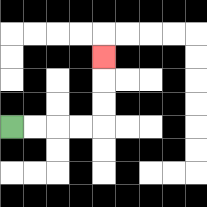{'start': '[0, 5]', 'end': '[4, 2]', 'path_directions': 'R,R,R,R,U,U,U', 'path_coordinates': '[[0, 5], [1, 5], [2, 5], [3, 5], [4, 5], [4, 4], [4, 3], [4, 2]]'}